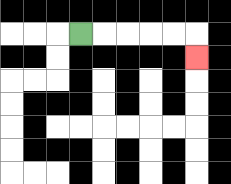{'start': '[3, 1]', 'end': '[8, 2]', 'path_directions': 'R,R,R,R,R,D', 'path_coordinates': '[[3, 1], [4, 1], [5, 1], [6, 1], [7, 1], [8, 1], [8, 2]]'}